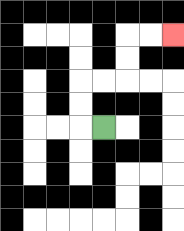{'start': '[4, 5]', 'end': '[7, 1]', 'path_directions': 'L,U,U,R,R,U,U,R,R', 'path_coordinates': '[[4, 5], [3, 5], [3, 4], [3, 3], [4, 3], [5, 3], [5, 2], [5, 1], [6, 1], [7, 1]]'}